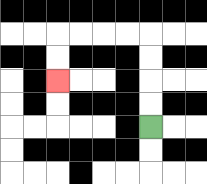{'start': '[6, 5]', 'end': '[2, 3]', 'path_directions': 'U,U,U,U,L,L,L,L,D,D', 'path_coordinates': '[[6, 5], [6, 4], [6, 3], [6, 2], [6, 1], [5, 1], [4, 1], [3, 1], [2, 1], [2, 2], [2, 3]]'}